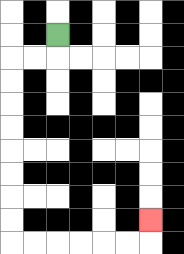{'start': '[2, 1]', 'end': '[6, 9]', 'path_directions': 'D,L,L,D,D,D,D,D,D,D,D,R,R,R,R,R,R,U', 'path_coordinates': '[[2, 1], [2, 2], [1, 2], [0, 2], [0, 3], [0, 4], [0, 5], [0, 6], [0, 7], [0, 8], [0, 9], [0, 10], [1, 10], [2, 10], [3, 10], [4, 10], [5, 10], [6, 10], [6, 9]]'}